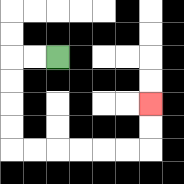{'start': '[2, 2]', 'end': '[6, 4]', 'path_directions': 'L,L,D,D,D,D,R,R,R,R,R,R,U,U', 'path_coordinates': '[[2, 2], [1, 2], [0, 2], [0, 3], [0, 4], [0, 5], [0, 6], [1, 6], [2, 6], [3, 6], [4, 6], [5, 6], [6, 6], [6, 5], [6, 4]]'}